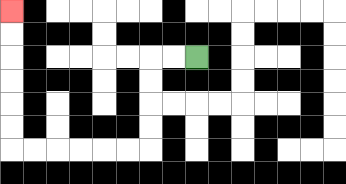{'start': '[8, 2]', 'end': '[0, 0]', 'path_directions': 'L,L,D,D,D,D,L,L,L,L,L,L,U,U,U,U,U,U', 'path_coordinates': '[[8, 2], [7, 2], [6, 2], [6, 3], [6, 4], [6, 5], [6, 6], [5, 6], [4, 6], [3, 6], [2, 6], [1, 6], [0, 6], [0, 5], [0, 4], [0, 3], [0, 2], [0, 1], [0, 0]]'}